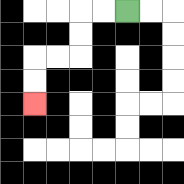{'start': '[5, 0]', 'end': '[1, 4]', 'path_directions': 'L,L,D,D,L,L,D,D', 'path_coordinates': '[[5, 0], [4, 0], [3, 0], [3, 1], [3, 2], [2, 2], [1, 2], [1, 3], [1, 4]]'}